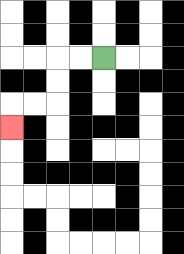{'start': '[4, 2]', 'end': '[0, 5]', 'path_directions': 'L,L,D,D,L,L,D', 'path_coordinates': '[[4, 2], [3, 2], [2, 2], [2, 3], [2, 4], [1, 4], [0, 4], [0, 5]]'}